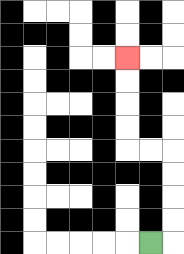{'start': '[6, 10]', 'end': '[5, 2]', 'path_directions': 'R,U,U,U,U,L,L,U,U,U,U', 'path_coordinates': '[[6, 10], [7, 10], [7, 9], [7, 8], [7, 7], [7, 6], [6, 6], [5, 6], [5, 5], [5, 4], [5, 3], [5, 2]]'}